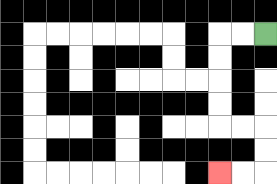{'start': '[11, 1]', 'end': '[9, 7]', 'path_directions': 'L,L,D,D,D,D,R,R,D,D,L,L', 'path_coordinates': '[[11, 1], [10, 1], [9, 1], [9, 2], [9, 3], [9, 4], [9, 5], [10, 5], [11, 5], [11, 6], [11, 7], [10, 7], [9, 7]]'}